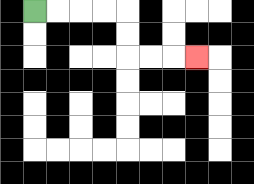{'start': '[1, 0]', 'end': '[8, 2]', 'path_directions': 'R,R,R,R,D,D,R,R,R', 'path_coordinates': '[[1, 0], [2, 0], [3, 0], [4, 0], [5, 0], [5, 1], [5, 2], [6, 2], [7, 2], [8, 2]]'}